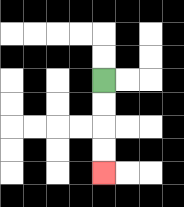{'start': '[4, 3]', 'end': '[4, 7]', 'path_directions': 'D,D,D,D', 'path_coordinates': '[[4, 3], [4, 4], [4, 5], [4, 6], [4, 7]]'}